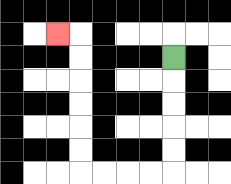{'start': '[7, 2]', 'end': '[2, 1]', 'path_directions': 'D,D,D,D,D,L,L,L,L,U,U,U,U,U,U,L', 'path_coordinates': '[[7, 2], [7, 3], [7, 4], [7, 5], [7, 6], [7, 7], [6, 7], [5, 7], [4, 7], [3, 7], [3, 6], [3, 5], [3, 4], [3, 3], [3, 2], [3, 1], [2, 1]]'}